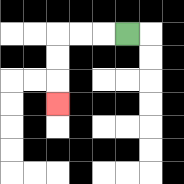{'start': '[5, 1]', 'end': '[2, 4]', 'path_directions': 'L,L,L,D,D,D', 'path_coordinates': '[[5, 1], [4, 1], [3, 1], [2, 1], [2, 2], [2, 3], [2, 4]]'}